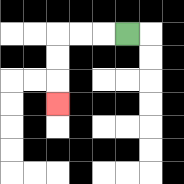{'start': '[5, 1]', 'end': '[2, 4]', 'path_directions': 'L,L,L,D,D,D', 'path_coordinates': '[[5, 1], [4, 1], [3, 1], [2, 1], [2, 2], [2, 3], [2, 4]]'}